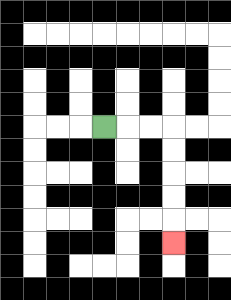{'start': '[4, 5]', 'end': '[7, 10]', 'path_directions': 'R,R,R,D,D,D,D,D', 'path_coordinates': '[[4, 5], [5, 5], [6, 5], [7, 5], [7, 6], [7, 7], [7, 8], [7, 9], [7, 10]]'}